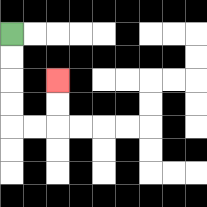{'start': '[0, 1]', 'end': '[2, 3]', 'path_directions': 'D,D,D,D,R,R,U,U', 'path_coordinates': '[[0, 1], [0, 2], [0, 3], [0, 4], [0, 5], [1, 5], [2, 5], [2, 4], [2, 3]]'}